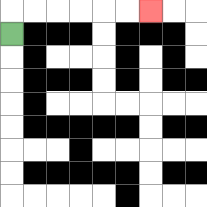{'start': '[0, 1]', 'end': '[6, 0]', 'path_directions': 'U,R,R,R,R,R,R', 'path_coordinates': '[[0, 1], [0, 0], [1, 0], [2, 0], [3, 0], [4, 0], [5, 0], [6, 0]]'}